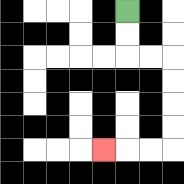{'start': '[5, 0]', 'end': '[4, 6]', 'path_directions': 'D,D,R,R,D,D,D,D,L,L,L', 'path_coordinates': '[[5, 0], [5, 1], [5, 2], [6, 2], [7, 2], [7, 3], [7, 4], [7, 5], [7, 6], [6, 6], [5, 6], [4, 6]]'}